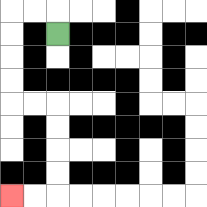{'start': '[2, 1]', 'end': '[0, 8]', 'path_directions': 'U,L,L,D,D,D,D,R,R,D,D,D,D,L,L', 'path_coordinates': '[[2, 1], [2, 0], [1, 0], [0, 0], [0, 1], [0, 2], [0, 3], [0, 4], [1, 4], [2, 4], [2, 5], [2, 6], [2, 7], [2, 8], [1, 8], [0, 8]]'}